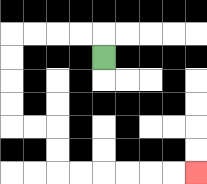{'start': '[4, 2]', 'end': '[8, 7]', 'path_directions': 'U,L,L,L,L,D,D,D,D,R,R,D,D,R,R,R,R,R,R', 'path_coordinates': '[[4, 2], [4, 1], [3, 1], [2, 1], [1, 1], [0, 1], [0, 2], [0, 3], [0, 4], [0, 5], [1, 5], [2, 5], [2, 6], [2, 7], [3, 7], [4, 7], [5, 7], [6, 7], [7, 7], [8, 7]]'}